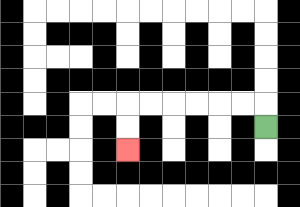{'start': '[11, 5]', 'end': '[5, 6]', 'path_directions': 'U,L,L,L,L,L,L,D,D', 'path_coordinates': '[[11, 5], [11, 4], [10, 4], [9, 4], [8, 4], [7, 4], [6, 4], [5, 4], [5, 5], [5, 6]]'}